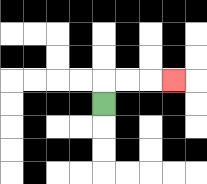{'start': '[4, 4]', 'end': '[7, 3]', 'path_directions': 'U,R,R,R', 'path_coordinates': '[[4, 4], [4, 3], [5, 3], [6, 3], [7, 3]]'}